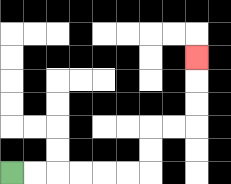{'start': '[0, 7]', 'end': '[8, 2]', 'path_directions': 'R,R,R,R,R,R,U,U,R,R,U,U,U', 'path_coordinates': '[[0, 7], [1, 7], [2, 7], [3, 7], [4, 7], [5, 7], [6, 7], [6, 6], [6, 5], [7, 5], [8, 5], [8, 4], [8, 3], [8, 2]]'}